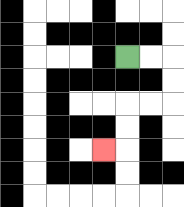{'start': '[5, 2]', 'end': '[4, 6]', 'path_directions': 'R,R,D,D,L,L,D,D,L', 'path_coordinates': '[[5, 2], [6, 2], [7, 2], [7, 3], [7, 4], [6, 4], [5, 4], [5, 5], [5, 6], [4, 6]]'}